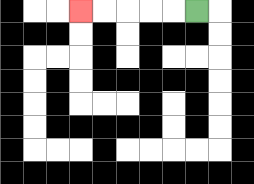{'start': '[8, 0]', 'end': '[3, 0]', 'path_directions': 'L,L,L,L,L', 'path_coordinates': '[[8, 0], [7, 0], [6, 0], [5, 0], [4, 0], [3, 0]]'}